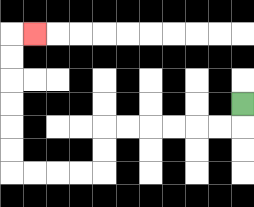{'start': '[10, 4]', 'end': '[1, 1]', 'path_directions': 'D,L,L,L,L,L,L,D,D,L,L,L,L,U,U,U,U,U,U,R', 'path_coordinates': '[[10, 4], [10, 5], [9, 5], [8, 5], [7, 5], [6, 5], [5, 5], [4, 5], [4, 6], [4, 7], [3, 7], [2, 7], [1, 7], [0, 7], [0, 6], [0, 5], [0, 4], [0, 3], [0, 2], [0, 1], [1, 1]]'}